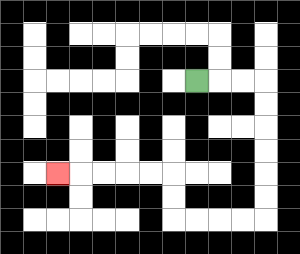{'start': '[8, 3]', 'end': '[2, 7]', 'path_directions': 'R,R,R,D,D,D,D,D,D,L,L,L,L,U,U,L,L,L,L,L', 'path_coordinates': '[[8, 3], [9, 3], [10, 3], [11, 3], [11, 4], [11, 5], [11, 6], [11, 7], [11, 8], [11, 9], [10, 9], [9, 9], [8, 9], [7, 9], [7, 8], [7, 7], [6, 7], [5, 7], [4, 7], [3, 7], [2, 7]]'}